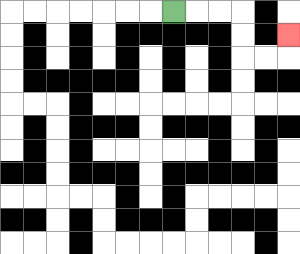{'start': '[7, 0]', 'end': '[12, 1]', 'path_directions': 'R,R,R,D,D,R,R,U', 'path_coordinates': '[[7, 0], [8, 0], [9, 0], [10, 0], [10, 1], [10, 2], [11, 2], [12, 2], [12, 1]]'}